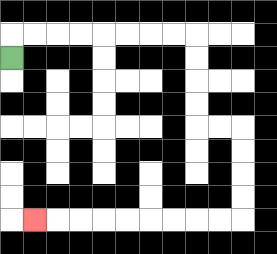{'start': '[0, 2]', 'end': '[1, 9]', 'path_directions': 'U,R,R,R,R,R,R,R,R,D,D,D,D,R,R,D,D,D,D,L,L,L,L,L,L,L,L,L', 'path_coordinates': '[[0, 2], [0, 1], [1, 1], [2, 1], [3, 1], [4, 1], [5, 1], [6, 1], [7, 1], [8, 1], [8, 2], [8, 3], [8, 4], [8, 5], [9, 5], [10, 5], [10, 6], [10, 7], [10, 8], [10, 9], [9, 9], [8, 9], [7, 9], [6, 9], [5, 9], [4, 9], [3, 9], [2, 9], [1, 9]]'}